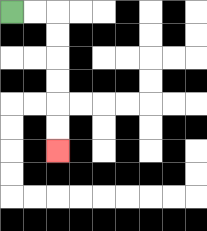{'start': '[0, 0]', 'end': '[2, 6]', 'path_directions': 'R,R,D,D,D,D,D,D', 'path_coordinates': '[[0, 0], [1, 0], [2, 0], [2, 1], [2, 2], [2, 3], [2, 4], [2, 5], [2, 6]]'}